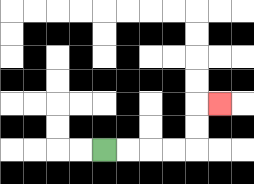{'start': '[4, 6]', 'end': '[9, 4]', 'path_directions': 'R,R,R,R,U,U,R', 'path_coordinates': '[[4, 6], [5, 6], [6, 6], [7, 6], [8, 6], [8, 5], [8, 4], [9, 4]]'}